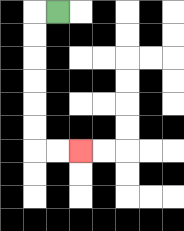{'start': '[2, 0]', 'end': '[3, 6]', 'path_directions': 'L,D,D,D,D,D,D,R,R', 'path_coordinates': '[[2, 0], [1, 0], [1, 1], [1, 2], [1, 3], [1, 4], [1, 5], [1, 6], [2, 6], [3, 6]]'}